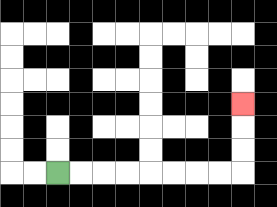{'start': '[2, 7]', 'end': '[10, 4]', 'path_directions': 'R,R,R,R,R,R,R,R,U,U,U', 'path_coordinates': '[[2, 7], [3, 7], [4, 7], [5, 7], [6, 7], [7, 7], [8, 7], [9, 7], [10, 7], [10, 6], [10, 5], [10, 4]]'}